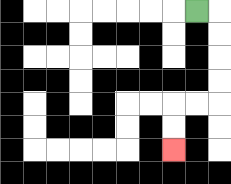{'start': '[8, 0]', 'end': '[7, 6]', 'path_directions': 'R,D,D,D,D,L,L,D,D', 'path_coordinates': '[[8, 0], [9, 0], [9, 1], [9, 2], [9, 3], [9, 4], [8, 4], [7, 4], [7, 5], [7, 6]]'}